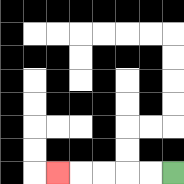{'start': '[7, 7]', 'end': '[2, 7]', 'path_directions': 'L,L,L,L,L', 'path_coordinates': '[[7, 7], [6, 7], [5, 7], [4, 7], [3, 7], [2, 7]]'}